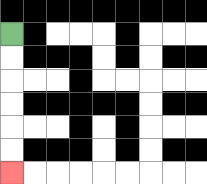{'start': '[0, 1]', 'end': '[0, 7]', 'path_directions': 'D,D,D,D,D,D', 'path_coordinates': '[[0, 1], [0, 2], [0, 3], [0, 4], [0, 5], [0, 6], [0, 7]]'}